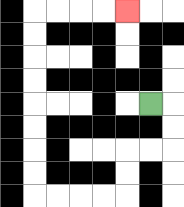{'start': '[6, 4]', 'end': '[5, 0]', 'path_directions': 'R,D,D,L,L,D,D,L,L,L,L,U,U,U,U,U,U,U,U,R,R,R,R', 'path_coordinates': '[[6, 4], [7, 4], [7, 5], [7, 6], [6, 6], [5, 6], [5, 7], [5, 8], [4, 8], [3, 8], [2, 8], [1, 8], [1, 7], [1, 6], [1, 5], [1, 4], [1, 3], [1, 2], [1, 1], [1, 0], [2, 0], [3, 0], [4, 0], [5, 0]]'}